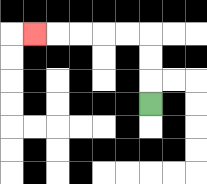{'start': '[6, 4]', 'end': '[1, 1]', 'path_directions': 'U,U,U,L,L,L,L,L', 'path_coordinates': '[[6, 4], [6, 3], [6, 2], [6, 1], [5, 1], [4, 1], [3, 1], [2, 1], [1, 1]]'}